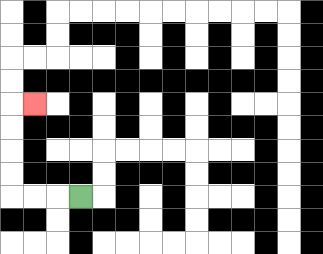{'start': '[3, 8]', 'end': '[1, 4]', 'path_directions': 'L,L,L,U,U,U,U,R', 'path_coordinates': '[[3, 8], [2, 8], [1, 8], [0, 8], [0, 7], [0, 6], [0, 5], [0, 4], [1, 4]]'}